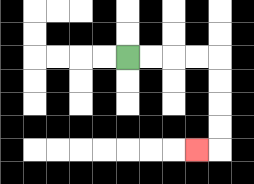{'start': '[5, 2]', 'end': '[8, 6]', 'path_directions': 'R,R,R,R,D,D,D,D,L', 'path_coordinates': '[[5, 2], [6, 2], [7, 2], [8, 2], [9, 2], [9, 3], [9, 4], [9, 5], [9, 6], [8, 6]]'}